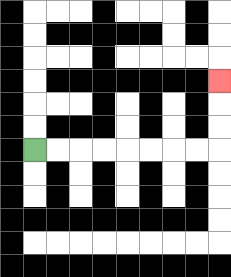{'start': '[1, 6]', 'end': '[9, 3]', 'path_directions': 'R,R,R,R,R,R,R,R,U,U,U', 'path_coordinates': '[[1, 6], [2, 6], [3, 6], [4, 6], [5, 6], [6, 6], [7, 6], [8, 6], [9, 6], [9, 5], [9, 4], [9, 3]]'}